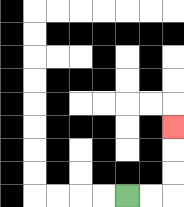{'start': '[5, 8]', 'end': '[7, 5]', 'path_directions': 'R,R,U,U,U', 'path_coordinates': '[[5, 8], [6, 8], [7, 8], [7, 7], [7, 6], [7, 5]]'}